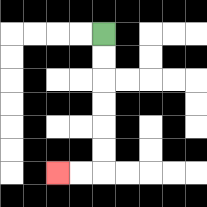{'start': '[4, 1]', 'end': '[2, 7]', 'path_directions': 'D,D,D,D,D,D,L,L', 'path_coordinates': '[[4, 1], [4, 2], [4, 3], [4, 4], [4, 5], [4, 6], [4, 7], [3, 7], [2, 7]]'}